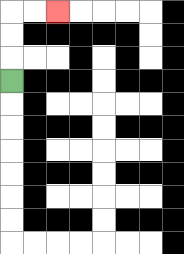{'start': '[0, 3]', 'end': '[2, 0]', 'path_directions': 'U,U,U,R,R', 'path_coordinates': '[[0, 3], [0, 2], [0, 1], [0, 0], [1, 0], [2, 0]]'}